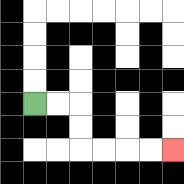{'start': '[1, 4]', 'end': '[7, 6]', 'path_directions': 'R,R,D,D,R,R,R,R', 'path_coordinates': '[[1, 4], [2, 4], [3, 4], [3, 5], [3, 6], [4, 6], [5, 6], [6, 6], [7, 6]]'}